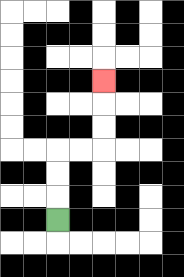{'start': '[2, 9]', 'end': '[4, 3]', 'path_directions': 'U,U,U,R,R,U,U,U', 'path_coordinates': '[[2, 9], [2, 8], [2, 7], [2, 6], [3, 6], [4, 6], [4, 5], [4, 4], [4, 3]]'}